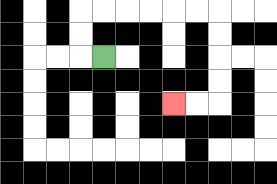{'start': '[4, 2]', 'end': '[7, 4]', 'path_directions': 'L,U,U,R,R,R,R,R,R,D,D,D,D,L,L', 'path_coordinates': '[[4, 2], [3, 2], [3, 1], [3, 0], [4, 0], [5, 0], [6, 0], [7, 0], [8, 0], [9, 0], [9, 1], [9, 2], [9, 3], [9, 4], [8, 4], [7, 4]]'}